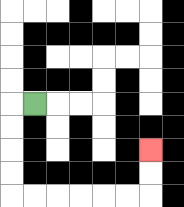{'start': '[1, 4]', 'end': '[6, 6]', 'path_directions': 'L,D,D,D,D,R,R,R,R,R,R,U,U', 'path_coordinates': '[[1, 4], [0, 4], [0, 5], [0, 6], [0, 7], [0, 8], [1, 8], [2, 8], [3, 8], [4, 8], [5, 8], [6, 8], [6, 7], [6, 6]]'}